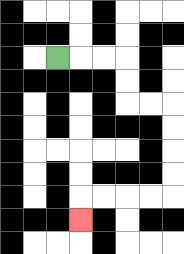{'start': '[2, 2]', 'end': '[3, 9]', 'path_directions': 'R,R,R,D,D,R,R,D,D,D,D,L,L,L,L,D', 'path_coordinates': '[[2, 2], [3, 2], [4, 2], [5, 2], [5, 3], [5, 4], [6, 4], [7, 4], [7, 5], [7, 6], [7, 7], [7, 8], [6, 8], [5, 8], [4, 8], [3, 8], [3, 9]]'}